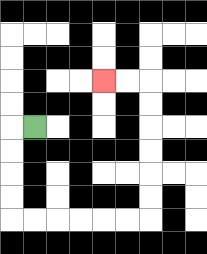{'start': '[1, 5]', 'end': '[4, 3]', 'path_directions': 'L,D,D,D,D,R,R,R,R,R,R,U,U,U,U,U,U,L,L', 'path_coordinates': '[[1, 5], [0, 5], [0, 6], [0, 7], [0, 8], [0, 9], [1, 9], [2, 9], [3, 9], [4, 9], [5, 9], [6, 9], [6, 8], [6, 7], [6, 6], [6, 5], [6, 4], [6, 3], [5, 3], [4, 3]]'}